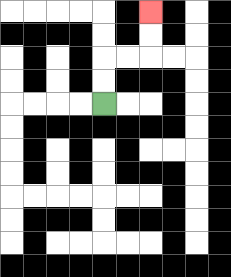{'start': '[4, 4]', 'end': '[6, 0]', 'path_directions': 'U,U,R,R,U,U', 'path_coordinates': '[[4, 4], [4, 3], [4, 2], [5, 2], [6, 2], [6, 1], [6, 0]]'}